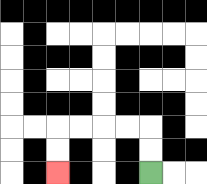{'start': '[6, 7]', 'end': '[2, 7]', 'path_directions': 'U,U,L,L,L,L,D,D', 'path_coordinates': '[[6, 7], [6, 6], [6, 5], [5, 5], [4, 5], [3, 5], [2, 5], [2, 6], [2, 7]]'}